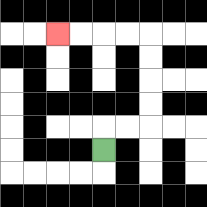{'start': '[4, 6]', 'end': '[2, 1]', 'path_directions': 'U,R,R,U,U,U,U,L,L,L,L', 'path_coordinates': '[[4, 6], [4, 5], [5, 5], [6, 5], [6, 4], [6, 3], [6, 2], [6, 1], [5, 1], [4, 1], [3, 1], [2, 1]]'}